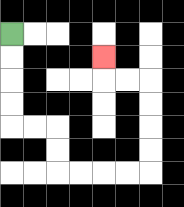{'start': '[0, 1]', 'end': '[4, 2]', 'path_directions': 'D,D,D,D,R,R,D,D,R,R,R,R,U,U,U,U,L,L,U', 'path_coordinates': '[[0, 1], [0, 2], [0, 3], [0, 4], [0, 5], [1, 5], [2, 5], [2, 6], [2, 7], [3, 7], [4, 7], [5, 7], [6, 7], [6, 6], [6, 5], [6, 4], [6, 3], [5, 3], [4, 3], [4, 2]]'}